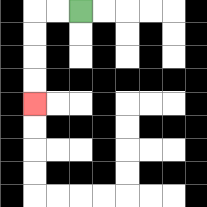{'start': '[3, 0]', 'end': '[1, 4]', 'path_directions': 'L,L,D,D,D,D', 'path_coordinates': '[[3, 0], [2, 0], [1, 0], [1, 1], [1, 2], [1, 3], [1, 4]]'}